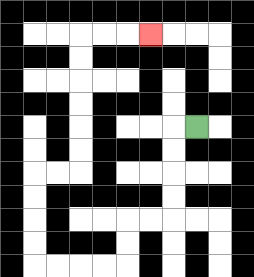{'start': '[8, 5]', 'end': '[6, 1]', 'path_directions': 'L,D,D,D,D,L,L,D,D,L,L,L,L,U,U,U,U,R,R,U,U,U,U,U,U,R,R,R', 'path_coordinates': '[[8, 5], [7, 5], [7, 6], [7, 7], [7, 8], [7, 9], [6, 9], [5, 9], [5, 10], [5, 11], [4, 11], [3, 11], [2, 11], [1, 11], [1, 10], [1, 9], [1, 8], [1, 7], [2, 7], [3, 7], [3, 6], [3, 5], [3, 4], [3, 3], [3, 2], [3, 1], [4, 1], [5, 1], [6, 1]]'}